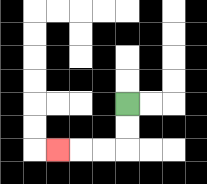{'start': '[5, 4]', 'end': '[2, 6]', 'path_directions': 'D,D,L,L,L', 'path_coordinates': '[[5, 4], [5, 5], [5, 6], [4, 6], [3, 6], [2, 6]]'}